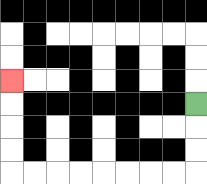{'start': '[8, 4]', 'end': '[0, 3]', 'path_directions': 'D,D,D,L,L,L,L,L,L,L,L,U,U,U,U', 'path_coordinates': '[[8, 4], [8, 5], [8, 6], [8, 7], [7, 7], [6, 7], [5, 7], [4, 7], [3, 7], [2, 7], [1, 7], [0, 7], [0, 6], [0, 5], [0, 4], [0, 3]]'}